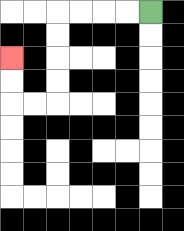{'start': '[6, 0]', 'end': '[0, 2]', 'path_directions': 'L,L,L,L,D,D,D,D,L,L,U,U', 'path_coordinates': '[[6, 0], [5, 0], [4, 0], [3, 0], [2, 0], [2, 1], [2, 2], [2, 3], [2, 4], [1, 4], [0, 4], [0, 3], [0, 2]]'}